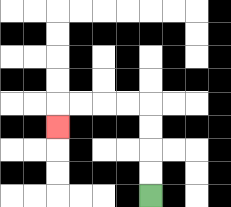{'start': '[6, 8]', 'end': '[2, 5]', 'path_directions': 'U,U,U,U,L,L,L,L,D', 'path_coordinates': '[[6, 8], [6, 7], [6, 6], [6, 5], [6, 4], [5, 4], [4, 4], [3, 4], [2, 4], [2, 5]]'}